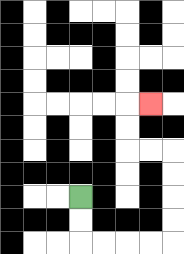{'start': '[3, 8]', 'end': '[6, 4]', 'path_directions': 'D,D,R,R,R,R,U,U,U,U,L,L,U,U,R', 'path_coordinates': '[[3, 8], [3, 9], [3, 10], [4, 10], [5, 10], [6, 10], [7, 10], [7, 9], [7, 8], [7, 7], [7, 6], [6, 6], [5, 6], [5, 5], [5, 4], [6, 4]]'}